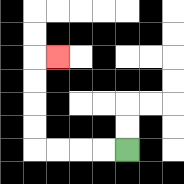{'start': '[5, 6]', 'end': '[2, 2]', 'path_directions': 'L,L,L,L,U,U,U,U,R', 'path_coordinates': '[[5, 6], [4, 6], [3, 6], [2, 6], [1, 6], [1, 5], [1, 4], [1, 3], [1, 2], [2, 2]]'}